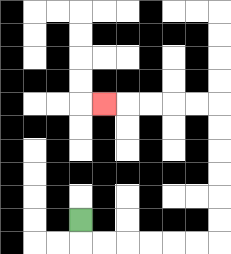{'start': '[3, 9]', 'end': '[4, 4]', 'path_directions': 'D,R,R,R,R,R,R,U,U,U,U,U,U,L,L,L,L,L', 'path_coordinates': '[[3, 9], [3, 10], [4, 10], [5, 10], [6, 10], [7, 10], [8, 10], [9, 10], [9, 9], [9, 8], [9, 7], [9, 6], [9, 5], [9, 4], [8, 4], [7, 4], [6, 4], [5, 4], [4, 4]]'}